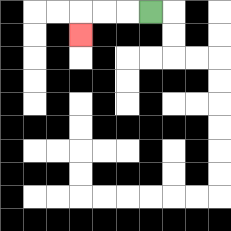{'start': '[6, 0]', 'end': '[3, 1]', 'path_directions': 'L,L,L,D', 'path_coordinates': '[[6, 0], [5, 0], [4, 0], [3, 0], [3, 1]]'}